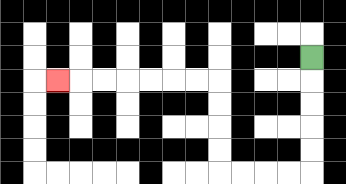{'start': '[13, 2]', 'end': '[2, 3]', 'path_directions': 'D,D,D,D,D,L,L,L,L,U,U,U,U,L,L,L,L,L,L,L', 'path_coordinates': '[[13, 2], [13, 3], [13, 4], [13, 5], [13, 6], [13, 7], [12, 7], [11, 7], [10, 7], [9, 7], [9, 6], [9, 5], [9, 4], [9, 3], [8, 3], [7, 3], [6, 3], [5, 3], [4, 3], [3, 3], [2, 3]]'}